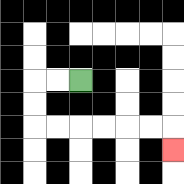{'start': '[3, 3]', 'end': '[7, 6]', 'path_directions': 'L,L,D,D,R,R,R,R,R,R,D', 'path_coordinates': '[[3, 3], [2, 3], [1, 3], [1, 4], [1, 5], [2, 5], [3, 5], [4, 5], [5, 5], [6, 5], [7, 5], [7, 6]]'}